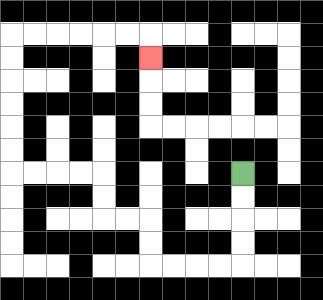{'start': '[10, 7]', 'end': '[6, 2]', 'path_directions': 'D,D,D,D,L,L,L,L,U,U,L,L,U,U,L,L,L,L,U,U,U,U,U,U,R,R,R,R,R,R,D', 'path_coordinates': '[[10, 7], [10, 8], [10, 9], [10, 10], [10, 11], [9, 11], [8, 11], [7, 11], [6, 11], [6, 10], [6, 9], [5, 9], [4, 9], [4, 8], [4, 7], [3, 7], [2, 7], [1, 7], [0, 7], [0, 6], [0, 5], [0, 4], [0, 3], [0, 2], [0, 1], [1, 1], [2, 1], [3, 1], [4, 1], [5, 1], [6, 1], [6, 2]]'}